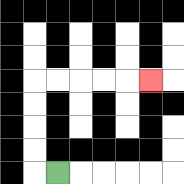{'start': '[2, 7]', 'end': '[6, 3]', 'path_directions': 'L,U,U,U,U,R,R,R,R,R', 'path_coordinates': '[[2, 7], [1, 7], [1, 6], [1, 5], [1, 4], [1, 3], [2, 3], [3, 3], [4, 3], [5, 3], [6, 3]]'}